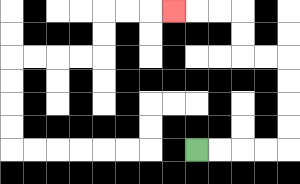{'start': '[8, 6]', 'end': '[7, 0]', 'path_directions': 'R,R,R,R,U,U,U,U,L,L,U,U,L,L,L', 'path_coordinates': '[[8, 6], [9, 6], [10, 6], [11, 6], [12, 6], [12, 5], [12, 4], [12, 3], [12, 2], [11, 2], [10, 2], [10, 1], [10, 0], [9, 0], [8, 0], [7, 0]]'}